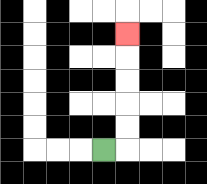{'start': '[4, 6]', 'end': '[5, 1]', 'path_directions': 'R,U,U,U,U,U', 'path_coordinates': '[[4, 6], [5, 6], [5, 5], [5, 4], [5, 3], [5, 2], [5, 1]]'}